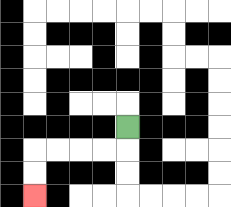{'start': '[5, 5]', 'end': '[1, 8]', 'path_directions': 'D,L,L,L,L,D,D', 'path_coordinates': '[[5, 5], [5, 6], [4, 6], [3, 6], [2, 6], [1, 6], [1, 7], [1, 8]]'}